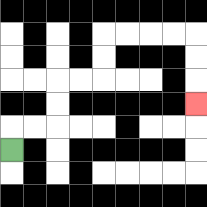{'start': '[0, 6]', 'end': '[8, 4]', 'path_directions': 'U,R,R,U,U,R,R,U,U,R,R,R,R,D,D,D', 'path_coordinates': '[[0, 6], [0, 5], [1, 5], [2, 5], [2, 4], [2, 3], [3, 3], [4, 3], [4, 2], [4, 1], [5, 1], [6, 1], [7, 1], [8, 1], [8, 2], [8, 3], [8, 4]]'}